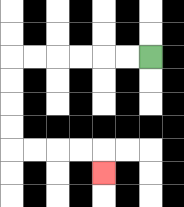{'start': '[6, 2]', 'end': '[4, 7]', 'path_directions': 'L,L,L,L,L,L,D,D,D,D,R,R,R,R,D', 'path_coordinates': '[[6, 2], [5, 2], [4, 2], [3, 2], [2, 2], [1, 2], [0, 2], [0, 3], [0, 4], [0, 5], [0, 6], [1, 6], [2, 6], [3, 6], [4, 6], [4, 7]]'}